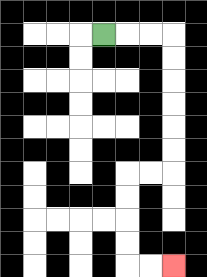{'start': '[4, 1]', 'end': '[7, 11]', 'path_directions': 'R,R,R,D,D,D,D,D,D,L,L,D,D,D,D,R,R', 'path_coordinates': '[[4, 1], [5, 1], [6, 1], [7, 1], [7, 2], [7, 3], [7, 4], [7, 5], [7, 6], [7, 7], [6, 7], [5, 7], [5, 8], [5, 9], [5, 10], [5, 11], [6, 11], [7, 11]]'}